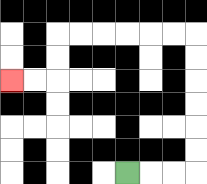{'start': '[5, 7]', 'end': '[0, 3]', 'path_directions': 'R,R,R,U,U,U,U,U,U,L,L,L,L,L,L,D,D,L,L', 'path_coordinates': '[[5, 7], [6, 7], [7, 7], [8, 7], [8, 6], [8, 5], [8, 4], [8, 3], [8, 2], [8, 1], [7, 1], [6, 1], [5, 1], [4, 1], [3, 1], [2, 1], [2, 2], [2, 3], [1, 3], [0, 3]]'}